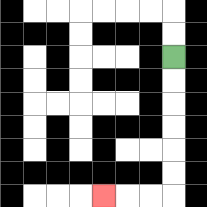{'start': '[7, 2]', 'end': '[4, 8]', 'path_directions': 'D,D,D,D,D,D,L,L,L', 'path_coordinates': '[[7, 2], [7, 3], [7, 4], [7, 5], [7, 6], [7, 7], [7, 8], [6, 8], [5, 8], [4, 8]]'}